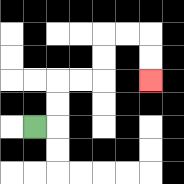{'start': '[1, 5]', 'end': '[6, 3]', 'path_directions': 'R,U,U,R,R,U,U,R,R,D,D', 'path_coordinates': '[[1, 5], [2, 5], [2, 4], [2, 3], [3, 3], [4, 3], [4, 2], [4, 1], [5, 1], [6, 1], [6, 2], [6, 3]]'}